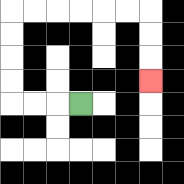{'start': '[3, 4]', 'end': '[6, 3]', 'path_directions': 'L,L,L,U,U,U,U,R,R,R,R,R,R,D,D,D', 'path_coordinates': '[[3, 4], [2, 4], [1, 4], [0, 4], [0, 3], [0, 2], [0, 1], [0, 0], [1, 0], [2, 0], [3, 0], [4, 0], [5, 0], [6, 0], [6, 1], [6, 2], [6, 3]]'}